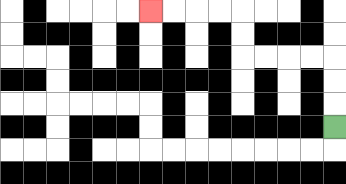{'start': '[14, 5]', 'end': '[6, 0]', 'path_directions': 'U,U,U,L,L,L,L,U,U,L,L,L,L', 'path_coordinates': '[[14, 5], [14, 4], [14, 3], [14, 2], [13, 2], [12, 2], [11, 2], [10, 2], [10, 1], [10, 0], [9, 0], [8, 0], [7, 0], [6, 0]]'}